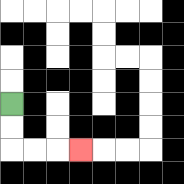{'start': '[0, 4]', 'end': '[3, 6]', 'path_directions': 'D,D,R,R,R', 'path_coordinates': '[[0, 4], [0, 5], [0, 6], [1, 6], [2, 6], [3, 6]]'}